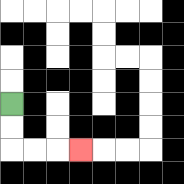{'start': '[0, 4]', 'end': '[3, 6]', 'path_directions': 'D,D,R,R,R', 'path_coordinates': '[[0, 4], [0, 5], [0, 6], [1, 6], [2, 6], [3, 6]]'}